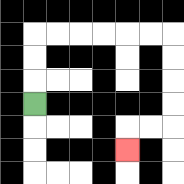{'start': '[1, 4]', 'end': '[5, 6]', 'path_directions': 'U,U,U,R,R,R,R,R,R,D,D,D,D,L,L,D', 'path_coordinates': '[[1, 4], [1, 3], [1, 2], [1, 1], [2, 1], [3, 1], [4, 1], [5, 1], [6, 1], [7, 1], [7, 2], [7, 3], [7, 4], [7, 5], [6, 5], [5, 5], [5, 6]]'}